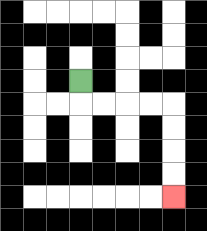{'start': '[3, 3]', 'end': '[7, 8]', 'path_directions': 'D,R,R,R,R,D,D,D,D', 'path_coordinates': '[[3, 3], [3, 4], [4, 4], [5, 4], [6, 4], [7, 4], [7, 5], [7, 6], [7, 7], [7, 8]]'}